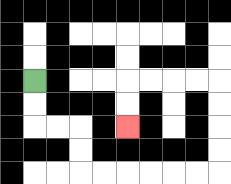{'start': '[1, 3]', 'end': '[5, 5]', 'path_directions': 'D,D,R,R,D,D,R,R,R,R,R,R,U,U,U,U,L,L,L,L,D,D', 'path_coordinates': '[[1, 3], [1, 4], [1, 5], [2, 5], [3, 5], [3, 6], [3, 7], [4, 7], [5, 7], [6, 7], [7, 7], [8, 7], [9, 7], [9, 6], [9, 5], [9, 4], [9, 3], [8, 3], [7, 3], [6, 3], [5, 3], [5, 4], [5, 5]]'}